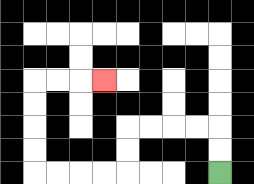{'start': '[9, 7]', 'end': '[4, 3]', 'path_directions': 'U,U,L,L,L,L,D,D,L,L,L,L,U,U,U,U,R,R,R', 'path_coordinates': '[[9, 7], [9, 6], [9, 5], [8, 5], [7, 5], [6, 5], [5, 5], [5, 6], [5, 7], [4, 7], [3, 7], [2, 7], [1, 7], [1, 6], [1, 5], [1, 4], [1, 3], [2, 3], [3, 3], [4, 3]]'}